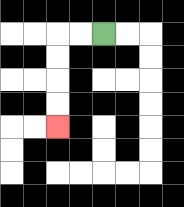{'start': '[4, 1]', 'end': '[2, 5]', 'path_directions': 'L,L,D,D,D,D', 'path_coordinates': '[[4, 1], [3, 1], [2, 1], [2, 2], [2, 3], [2, 4], [2, 5]]'}